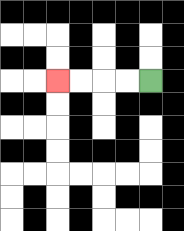{'start': '[6, 3]', 'end': '[2, 3]', 'path_directions': 'L,L,L,L', 'path_coordinates': '[[6, 3], [5, 3], [4, 3], [3, 3], [2, 3]]'}